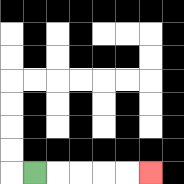{'start': '[1, 7]', 'end': '[6, 7]', 'path_directions': 'R,R,R,R,R', 'path_coordinates': '[[1, 7], [2, 7], [3, 7], [4, 7], [5, 7], [6, 7]]'}